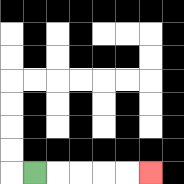{'start': '[1, 7]', 'end': '[6, 7]', 'path_directions': 'R,R,R,R,R', 'path_coordinates': '[[1, 7], [2, 7], [3, 7], [4, 7], [5, 7], [6, 7]]'}